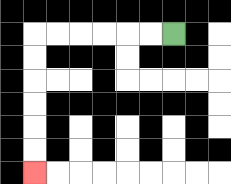{'start': '[7, 1]', 'end': '[1, 7]', 'path_directions': 'L,L,L,L,L,L,D,D,D,D,D,D', 'path_coordinates': '[[7, 1], [6, 1], [5, 1], [4, 1], [3, 1], [2, 1], [1, 1], [1, 2], [1, 3], [1, 4], [1, 5], [1, 6], [1, 7]]'}